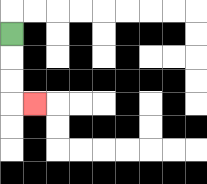{'start': '[0, 1]', 'end': '[1, 4]', 'path_directions': 'D,D,D,R', 'path_coordinates': '[[0, 1], [0, 2], [0, 3], [0, 4], [1, 4]]'}